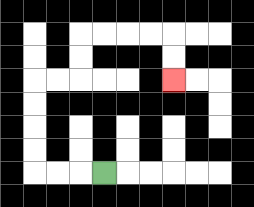{'start': '[4, 7]', 'end': '[7, 3]', 'path_directions': 'L,L,L,U,U,U,U,R,R,U,U,R,R,R,R,D,D', 'path_coordinates': '[[4, 7], [3, 7], [2, 7], [1, 7], [1, 6], [1, 5], [1, 4], [1, 3], [2, 3], [3, 3], [3, 2], [3, 1], [4, 1], [5, 1], [6, 1], [7, 1], [7, 2], [7, 3]]'}